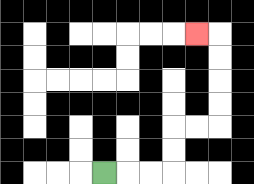{'start': '[4, 7]', 'end': '[8, 1]', 'path_directions': 'R,R,R,U,U,R,R,U,U,U,U,L', 'path_coordinates': '[[4, 7], [5, 7], [6, 7], [7, 7], [7, 6], [7, 5], [8, 5], [9, 5], [9, 4], [9, 3], [9, 2], [9, 1], [8, 1]]'}